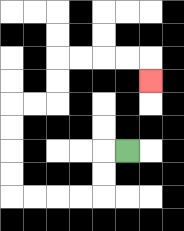{'start': '[5, 6]', 'end': '[6, 3]', 'path_directions': 'L,D,D,L,L,L,L,U,U,U,U,R,R,U,U,R,R,R,R,D', 'path_coordinates': '[[5, 6], [4, 6], [4, 7], [4, 8], [3, 8], [2, 8], [1, 8], [0, 8], [0, 7], [0, 6], [0, 5], [0, 4], [1, 4], [2, 4], [2, 3], [2, 2], [3, 2], [4, 2], [5, 2], [6, 2], [6, 3]]'}